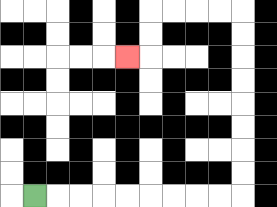{'start': '[1, 8]', 'end': '[5, 2]', 'path_directions': 'R,R,R,R,R,R,R,R,R,U,U,U,U,U,U,U,U,L,L,L,L,D,D,L', 'path_coordinates': '[[1, 8], [2, 8], [3, 8], [4, 8], [5, 8], [6, 8], [7, 8], [8, 8], [9, 8], [10, 8], [10, 7], [10, 6], [10, 5], [10, 4], [10, 3], [10, 2], [10, 1], [10, 0], [9, 0], [8, 0], [7, 0], [6, 0], [6, 1], [6, 2], [5, 2]]'}